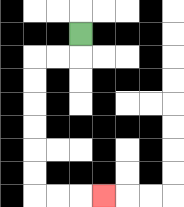{'start': '[3, 1]', 'end': '[4, 8]', 'path_directions': 'D,L,L,D,D,D,D,D,D,R,R,R', 'path_coordinates': '[[3, 1], [3, 2], [2, 2], [1, 2], [1, 3], [1, 4], [1, 5], [1, 6], [1, 7], [1, 8], [2, 8], [3, 8], [4, 8]]'}